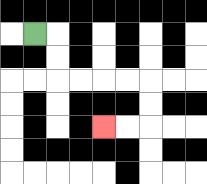{'start': '[1, 1]', 'end': '[4, 5]', 'path_directions': 'R,D,D,R,R,R,R,D,D,L,L', 'path_coordinates': '[[1, 1], [2, 1], [2, 2], [2, 3], [3, 3], [4, 3], [5, 3], [6, 3], [6, 4], [6, 5], [5, 5], [4, 5]]'}